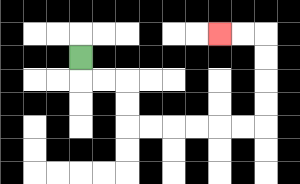{'start': '[3, 2]', 'end': '[9, 1]', 'path_directions': 'D,R,R,D,D,R,R,R,R,R,R,U,U,U,U,L,L', 'path_coordinates': '[[3, 2], [3, 3], [4, 3], [5, 3], [5, 4], [5, 5], [6, 5], [7, 5], [8, 5], [9, 5], [10, 5], [11, 5], [11, 4], [11, 3], [11, 2], [11, 1], [10, 1], [9, 1]]'}